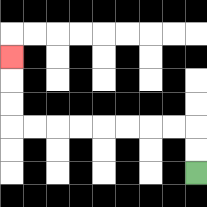{'start': '[8, 7]', 'end': '[0, 2]', 'path_directions': 'U,U,L,L,L,L,L,L,L,L,U,U,U', 'path_coordinates': '[[8, 7], [8, 6], [8, 5], [7, 5], [6, 5], [5, 5], [4, 5], [3, 5], [2, 5], [1, 5], [0, 5], [0, 4], [0, 3], [0, 2]]'}